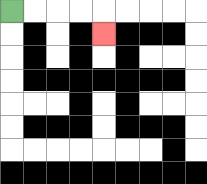{'start': '[0, 0]', 'end': '[4, 1]', 'path_directions': 'R,R,R,R,D', 'path_coordinates': '[[0, 0], [1, 0], [2, 0], [3, 0], [4, 0], [4, 1]]'}